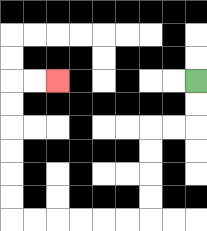{'start': '[8, 3]', 'end': '[2, 3]', 'path_directions': 'D,D,L,L,D,D,D,D,L,L,L,L,L,L,U,U,U,U,U,U,R,R', 'path_coordinates': '[[8, 3], [8, 4], [8, 5], [7, 5], [6, 5], [6, 6], [6, 7], [6, 8], [6, 9], [5, 9], [4, 9], [3, 9], [2, 9], [1, 9], [0, 9], [0, 8], [0, 7], [0, 6], [0, 5], [0, 4], [0, 3], [1, 3], [2, 3]]'}